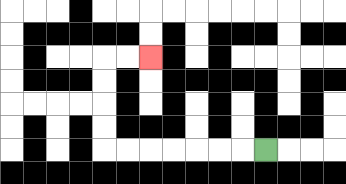{'start': '[11, 6]', 'end': '[6, 2]', 'path_directions': 'L,L,L,L,L,L,L,U,U,U,U,R,R', 'path_coordinates': '[[11, 6], [10, 6], [9, 6], [8, 6], [7, 6], [6, 6], [5, 6], [4, 6], [4, 5], [4, 4], [4, 3], [4, 2], [5, 2], [6, 2]]'}